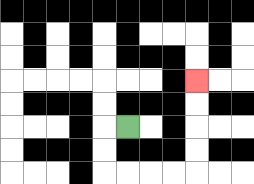{'start': '[5, 5]', 'end': '[8, 3]', 'path_directions': 'L,D,D,R,R,R,R,U,U,U,U', 'path_coordinates': '[[5, 5], [4, 5], [4, 6], [4, 7], [5, 7], [6, 7], [7, 7], [8, 7], [8, 6], [8, 5], [8, 4], [8, 3]]'}